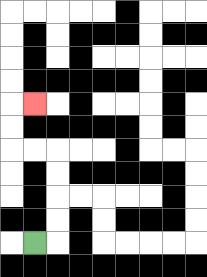{'start': '[1, 10]', 'end': '[1, 4]', 'path_directions': 'R,U,U,U,U,L,L,U,U,R', 'path_coordinates': '[[1, 10], [2, 10], [2, 9], [2, 8], [2, 7], [2, 6], [1, 6], [0, 6], [0, 5], [0, 4], [1, 4]]'}